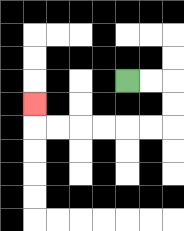{'start': '[5, 3]', 'end': '[1, 4]', 'path_directions': 'R,R,D,D,L,L,L,L,L,L,U', 'path_coordinates': '[[5, 3], [6, 3], [7, 3], [7, 4], [7, 5], [6, 5], [5, 5], [4, 5], [3, 5], [2, 5], [1, 5], [1, 4]]'}